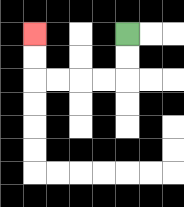{'start': '[5, 1]', 'end': '[1, 1]', 'path_directions': 'D,D,L,L,L,L,U,U', 'path_coordinates': '[[5, 1], [5, 2], [5, 3], [4, 3], [3, 3], [2, 3], [1, 3], [1, 2], [1, 1]]'}